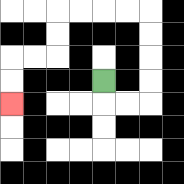{'start': '[4, 3]', 'end': '[0, 4]', 'path_directions': 'D,R,R,U,U,U,U,L,L,L,L,D,D,L,L,D,D', 'path_coordinates': '[[4, 3], [4, 4], [5, 4], [6, 4], [6, 3], [6, 2], [6, 1], [6, 0], [5, 0], [4, 0], [3, 0], [2, 0], [2, 1], [2, 2], [1, 2], [0, 2], [0, 3], [0, 4]]'}